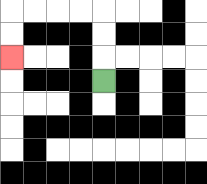{'start': '[4, 3]', 'end': '[0, 2]', 'path_directions': 'U,U,U,L,L,L,L,D,D', 'path_coordinates': '[[4, 3], [4, 2], [4, 1], [4, 0], [3, 0], [2, 0], [1, 0], [0, 0], [0, 1], [0, 2]]'}